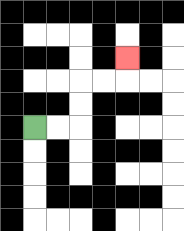{'start': '[1, 5]', 'end': '[5, 2]', 'path_directions': 'R,R,U,U,R,R,U', 'path_coordinates': '[[1, 5], [2, 5], [3, 5], [3, 4], [3, 3], [4, 3], [5, 3], [5, 2]]'}